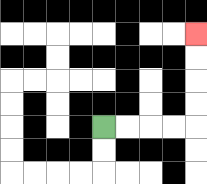{'start': '[4, 5]', 'end': '[8, 1]', 'path_directions': 'R,R,R,R,U,U,U,U', 'path_coordinates': '[[4, 5], [5, 5], [6, 5], [7, 5], [8, 5], [8, 4], [8, 3], [8, 2], [8, 1]]'}